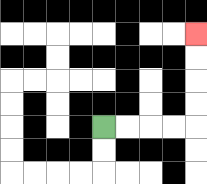{'start': '[4, 5]', 'end': '[8, 1]', 'path_directions': 'R,R,R,R,U,U,U,U', 'path_coordinates': '[[4, 5], [5, 5], [6, 5], [7, 5], [8, 5], [8, 4], [8, 3], [8, 2], [8, 1]]'}